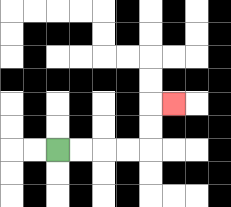{'start': '[2, 6]', 'end': '[7, 4]', 'path_directions': 'R,R,R,R,U,U,R', 'path_coordinates': '[[2, 6], [3, 6], [4, 6], [5, 6], [6, 6], [6, 5], [6, 4], [7, 4]]'}